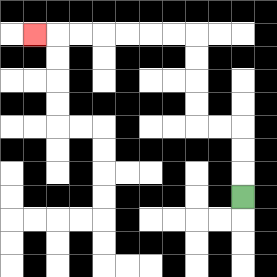{'start': '[10, 8]', 'end': '[1, 1]', 'path_directions': 'U,U,U,L,L,U,U,U,U,L,L,L,L,L,L,L', 'path_coordinates': '[[10, 8], [10, 7], [10, 6], [10, 5], [9, 5], [8, 5], [8, 4], [8, 3], [8, 2], [8, 1], [7, 1], [6, 1], [5, 1], [4, 1], [3, 1], [2, 1], [1, 1]]'}